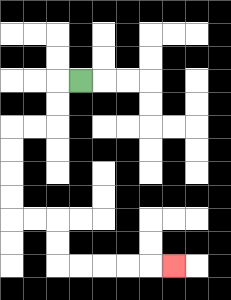{'start': '[3, 3]', 'end': '[7, 11]', 'path_directions': 'L,D,D,L,L,D,D,D,D,R,R,D,D,R,R,R,R,R', 'path_coordinates': '[[3, 3], [2, 3], [2, 4], [2, 5], [1, 5], [0, 5], [0, 6], [0, 7], [0, 8], [0, 9], [1, 9], [2, 9], [2, 10], [2, 11], [3, 11], [4, 11], [5, 11], [6, 11], [7, 11]]'}